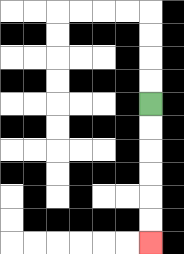{'start': '[6, 4]', 'end': '[6, 10]', 'path_directions': 'D,D,D,D,D,D', 'path_coordinates': '[[6, 4], [6, 5], [6, 6], [6, 7], [6, 8], [6, 9], [6, 10]]'}